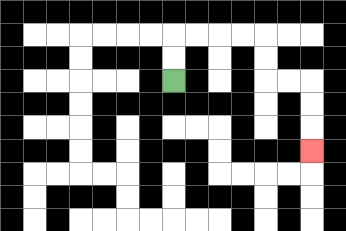{'start': '[7, 3]', 'end': '[13, 6]', 'path_directions': 'U,U,R,R,R,R,D,D,R,R,D,D,D', 'path_coordinates': '[[7, 3], [7, 2], [7, 1], [8, 1], [9, 1], [10, 1], [11, 1], [11, 2], [11, 3], [12, 3], [13, 3], [13, 4], [13, 5], [13, 6]]'}